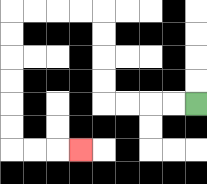{'start': '[8, 4]', 'end': '[3, 6]', 'path_directions': 'L,L,L,L,U,U,U,U,L,L,L,L,D,D,D,D,D,D,R,R,R', 'path_coordinates': '[[8, 4], [7, 4], [6, 4], [5, 4], [4, 4], [4, 3], [4, 2], [4, 1], [4, 0], [3, 0], [2, 0], [1, 0], [0, 0], [0, 1], [0, 2], [0, 3], [0, 4], [0, 5], [0, 6], [1, 6], [2, 6], [3, 6]]'}